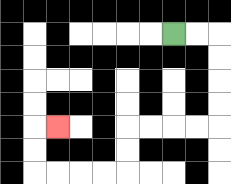{'start': '[7, 1]', 'end': '[2, 5]', 'path_directions': 'R,R,D,D,D,D,L,L,L,L,D,D,L,L,L,L,U,U,R', 'path_coordinates': '[[7, 1], [8, 1], [9, 1], [9, 2], [9, 3], [9, 4], [9, 5], [8, 5], [7, 5], [6, 5], [5, 5], [5, 6], [5, 7], [4, 7], [3, 7], [2, 7], [1, 7], [1, 6], [1, 5], [2, 5]]'}